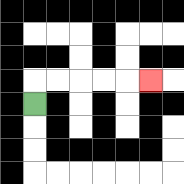{'start': '[1, 4]', 'end': '[6, 3]', 'path_directions': 'U,R,R,R,R,R', 'path_coordinates': '[[1, 4], [1, 3], [2, 3], [3, 3], [4, 3], [5, 3], [6, 3]]'}